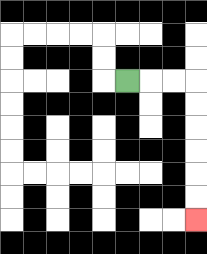{'start': '[5, 3]', 'end': '[8, 9]', 'path_directions': 'R,R,R,D,D,D,D,D,D', 'path_coordinates': '[[5, 3], [6, 3], [7, 3], [8, 3], [8, 4], [8, 5], [8, 6], [8, 7], [8, 8], [8, 9]]'}